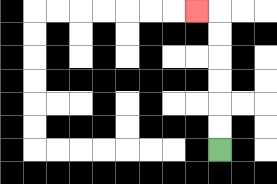{'start': '[9, 6]', 'end': '[8, 0]', 'path_directions': 'U,U,U,U,U,U,L', 'path_coordinates': '[[9, 6], [9, 5], [9, 4], [9, 3], [9, 2], [9, 1], [9, 0], [8, 0]]'}